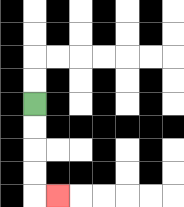{'start': '[1, 4]', 'end': '[2, 8]', 'path_directions': 'D,D,D,D,R', 'path_coordinates': '[[1, 4], [1, 5], [1, 6], [1, 7], [1, 8], [2, 8]]'}